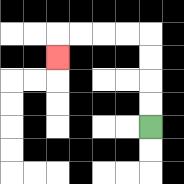{'start': '[6, 5]', 'end': '[2, 2]', 'path_directions': 'U,U,U,U,L,L,L,L,D', 'path_coordinates': '[[6, 5], [6, 4], [6, 3], [6, 2], [6, 1], [5, 1], [4, 1], [3, 1], [2, 1], [2, 2]]'}